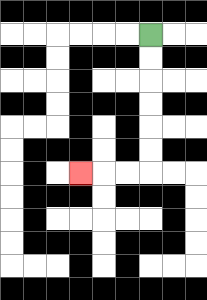{'start': '[6, 1]', 'end': '[3, 7]', 'path_directions': 'D,D,D,D,D,D,L,L,L', 'path_coordinates': '[[6, 1], [6, 2], [6, 3], [6, 4], [6, 5], [6, 6], [6, 7], [5, 7], [4, 7], [3, 7]]'}